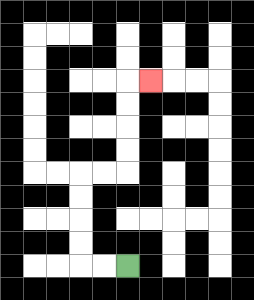{'start': '[5, 11]', 'end': '[6, 3]', 'path_directions': 'L,L,U,U,U,U,R,R,U,U,U,U,R', 'path_coordinates': '[[5, 11], [4, 11], [3, 11], [3, 10], [3, 9], [3, 8], [3, 7], [4, 7], [5, 7], [5, 6], [5, 5], [5, 4], [5, 3], [6, 3]]'}